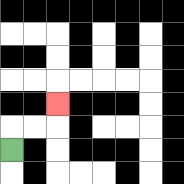{'start': '[0, 6]', 'end': '[2, 4]', 'path_directions': 'U,R,R,U', 'path_coordinates': '[[0, 6], [0, 5], [1, 5], [2, 5], [2, 4]]'}